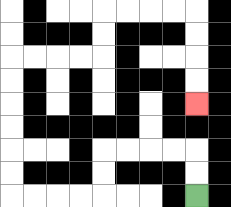{'start': '[8, 8]', 'end': '[8, 4]', 'path_directions': 'U,U,L,L,L,L,D,D,L,L,L,L,U,U,U,U,U,U,R,R,R,R,U,U,R,R,R,R,D,D,D,D', 'path_coordinates': '[[8, 8], [8, 7], [8, 6], [7, 6], [6, 6], [5, 6], [4, 6], [4, 7], [4, 8], [3, 8], [2, 8], [1, 8], [0, 8], [0, 7], [0, 6], [0, 5], [0, 4], [0, 3], [0, 2], [1, 2], [2, 2], [3, 2], [4, 2], [4, 1], [4, 0], [5, 0], [6, 0], [7, 0], [8, 0], [8, 1], [8, 2], [8, 3], [8, 4]]'}